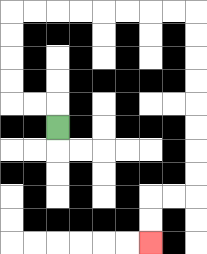{'start': '[2, 5]', 'end': '[6, 10]', 'path_directions': 'U,L,L,U,U,U,U,R,R,R,R,R,R,R,R,D,D,D,D,D,D,D,D,L,L,D,D', 'path_coordinates': '[[2, 5], [2, 4], [1, 4], [0, 4], [0, 3], [0, 2], [0, 1], [0, 0], [1, 0], [2, 0], [3, 0], [4, 0], [5, 0], [6, 0], [7, 0], [8, 0], [8, 1], [8, 2], [8, 3], [8, 4], [8, 5], [8, 6], [8, 7], [8, 8], [7, 8], [6, 8], [6, 9], [6, 10]]'}